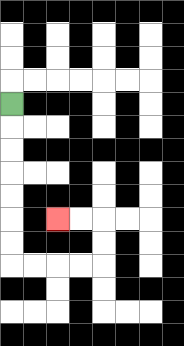{'start': '[0, 4]', 'end': '[2, 9]', 'path_directions': 'D,D,D,D,D,D,D,R,R,R,R,U,U,L,L', 'path_coordinates': '[[0, 4], [0, 5], [0, 6], [0, 7], [0, 8], [0, 9], [0, 10], [0, 11], [1, 11], [2, 11], [3, 11], [4, 11], [4, 10], [4, 9], [3, 9], [2, 9]]'}